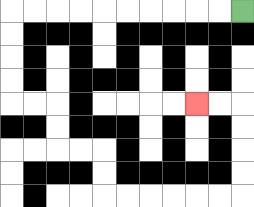{'start': '[10, 0]', 'end': '[8, 4]', 'path_directions': 'L,L,L,L,L,L,L,L,L,L,D,D,D,D,R,R,D,D,R,R,D,D,R,R,R,R,R,R,U,U,U,U,L,L', 'path_coordinates': '[[10, 0], [9, 0], [8, 0], [7, 0], [6, 0], [5, 0], [4, 0], [3, 0], [2, 0], [1, 0], [0, 0], [0, 1], [0, 2], [0, 3], [0, 4], [1, 4], [2, 4], [2, 5], [2, 6], [3, 6], [4, 6], [4, 7], [4, 8], [5, 8], [6, 8], [7, 8], [8, 8], [9, 8], [10, 8], [10, 7], [10, 6], [10, 5], [10, 4], [9, 4], [8, 4]]'}